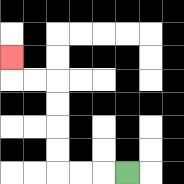{'start': '[5, 7]', 'end': '[0, 2]', 'path_directions': 'L,L,L,U,U,U,U,L,L,U', 'path_coordinates': '[[5, 7], [4, 7], [3, 7], [2, 7], [2, 6], [2, 5], [2, 4], [2, 3], [1, 3], [0, 3], [0, 2]]'}